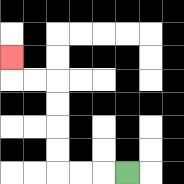{'start': '[5, 7]', 'end': '[0, 2]', 'path_directions': 'L,L,L,U,U,U,U,L,L,U', 'path_coordinates': '[[5, 7], [4, 7], [3, 7], [2, 7], [2, 6], [2, 5], [2, 4], [2, 3], [1, 3], [0, 3], [0, 2]]'}